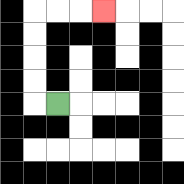{'start': '[2, 4]', 'end': '[4, 0]', 'path_directions': 'L,U,U,U,U,R,R,R', 'path_coordinates': '[[2, 4], [1, 4], [1, 3], [1, 2], [1, 1], [1, 0], [2, 0], [3, 0], [4, 0]]'}